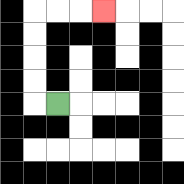{'start': '[2, 4]', 'end': '[4, 0]', 'path_directions': 'L,U,U,U,U,R,R,R', 'path_coordinates': '[[2, 4], [1, 4], [1, 3], [1, 2], [1, 1], [1, 0], [2, 0], [3, 0], [4, 0]]'}